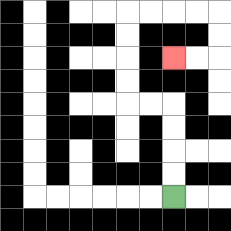{'start': '[7, 8]', 'end': '[7, 2]', 'path_directions': 'U,U,U,U,L,L,U,U,U,U,R,R,R,R,D,D,L,L', 'path_coordinates': '[[7, 8], [7, 7], [7, 6], [7, 5], [7, 4], [6, 4], [5, 4], [5, 3], [5, 2], [5, 1], [5, 0], [6, 0], [7, 0], [8, 0], [9, 0], [9, 1], [9, 2], [8, 2], [7, 2]]'}